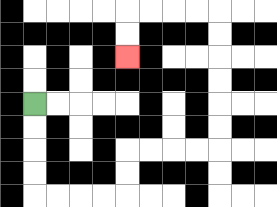{'start': '[1, 4]', 'end': '[5, 2]', 'path_directions': 'D,D,D,D,R,R,R,R,U,U,R,R,R,R,U,U,U,U,U,U,L,L,L,L,D,D', 'path_coordinates': '[[1, 4], [1, 5], [1, 6], [1, 7], [1, 8], [2, 8], [3, 8], [4, 8], [5, 8], [5, 7], [5, 6], [6, 6], [7, 6], [8, 6], [9, 6], [9, 5], [9, 4], [9, 3], [9, 2], [9, 1], [9, 0], [8, 0], [7, 0], [6, 0], [5, 0], [5, 1], [5, 2]]'}